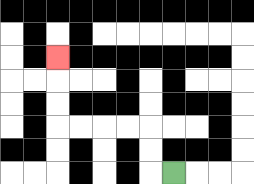{'start': '[7, 7]', 'end': '[2, 2]', 'path_directions': 'L,U,U,L,L,L,L,U,U,U', 'path_coordinates': '[[7, 7], [6, 7], [6, 6], [6, 5], [5, 5], [4, 5], [3, 5], [2, 5], [2, 4], [2, 3], [2, 2]]'}